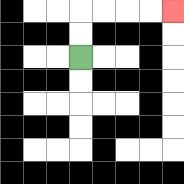{'start': '[3, 2]', 'end': '[7, 0]', 'path_directions': 'U,U,R,R,R,R', 'path_coordinates': '[[3, 2], [3, 1], [3, 0], [4, 0], [5, 0], [6, 0], [7, 0]]'}